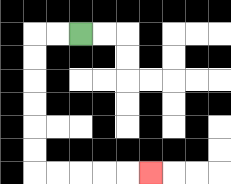{'start': '[3, 1]', 'end': '[6, 7]', 'path_directions': 'L,L,D,D,D,D,D,D,R,R,R,R,R', 'path_coordinates': '[[3, 1], [2, 1], [1, 1], [1, 2], [1, 3], [1, 4], [1, 5], [1, 6], [1, 7], [2, 7], [3, 7], [4, 7], [5, 7], [6, 7]]'}